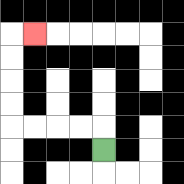{'start': '[4, 6]', 'end': '[1, 1]', 'path_directions': 'U,L,L,L,L,U,U,U,U,R', 'path_coordinates': '[[4, 6], [4, 5], [3, 5], [2, 5], [1, 5], [0, 5], [0, 4], [0, 3], [0, 2], [0, 1], [1, 1]]'}